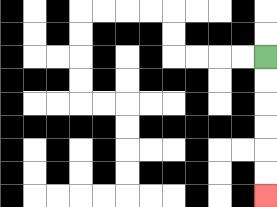{'start': '[11, 2]', 'end': '[11, 8]', 'path_directions': 'D,D,D,D,D,D', 'path_coordinates': '[[11, 2], [11, 3], [11, 4], [11, 5], [11, 6], [11, 7], [11, 8]]'}